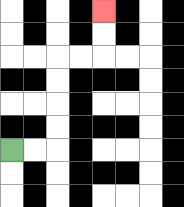{'start': '[0, 6]', 'end': '[4, 0]', 'path_directions': 'R,R,U,U,U,U,R,R,U,U', 'path_coordinates': '[[0, 6], [1, 6], [2, 6], [2, 5], [2, 4], [2, 3], [2, 2], [3, 2], [4, 2], [4, 1], [4, 0]]'}